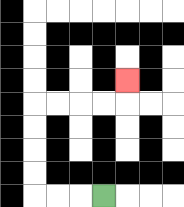{'start': '[4, 8]', 'end': '[5, 3]', 'path_directions': 'L,L,L,U,U,U,U,R,R,R,R,U', 'path_coordinates': '[[4, 8], [3, 8], [2, 8], [1, 8], [1, 7], [1, 6], [1, 5], [1, 4], [2, 4], [3, 4], [4, 4], [5, 4], [5, 3]]'}